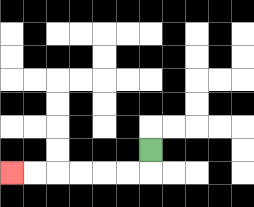{'start': '[6, 6]', 'end': '[0, 7]', 'path_directions': 'D,L,L,L,L,L,L', 'path_coordinates': '[[6, 6], [6, 7], [5, 7], [4, 7], [3, 7], [2, 7], [1, 7], [0, 7]]'}